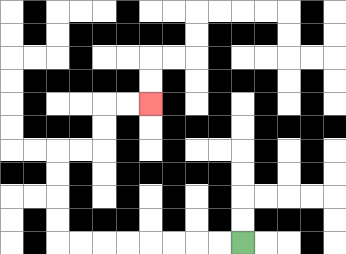{'start': '[10, 10]', 'end': '[6, 4]', 'path_directions': 'L,L,L,L,L,L,L,L,U,U,U,U,R,R,U,U,R,R', 'path_coordinates': '[[10, 10], [9, 10], [8, 10], [7, 10], [6, 10], [5, 10], [4, 10], [3, 10], [2, 10], [2, 9], [2, 8], [2, 7], [2, 6], [3, 6], [4, 6], [4, 5], [4, 4], [5, 4], [6, 4]]'}